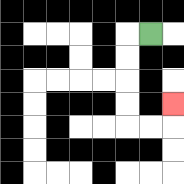{'start': '[6, 1]', 'end': '[7, 4]', 'path_directions': 'L,D,D,D,D,R,R,U', 'path_coordinates': '[[6, 1], [5, 1], [5, 2], [5, 3], [5, 4], [5, 5], [6, 5], [7, 5], [7, 4]]'}